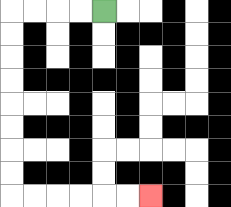{'start': '[4, 0]', 'end': '[6, 8]', 'path_directions': 'L,L,L,L,D,D,D,D,D,D,D,D,R,R,R,R,R,R', 'path_coordinates': '[[4, 0], [3, 0], [2, 0], [1, 0], [0, 0], [0, 1], [0, 2], [0, 3], [0, 4], [0, 5], [0, 6], [0, 7], [0, 8], [1, 8], [2, 8], [3, 8], [4, 8], [5, 8], [6, 8]]'}